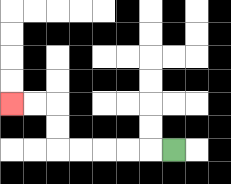{'start': '[7, 6]', 'end': '[0, 4]', 'path_directions': 'L,L,L,L,L,U,U,L,L', 'path_coordinates': '[[7, 6], [6, 6], [5, 6], [4, 6], [3, 6], [2, 6], [2, 5], [2, 4], [1, 4], [0, 4]]'}